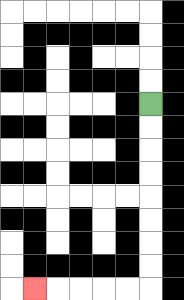{'start': '[6, 4]', 'end': '[1, 12]', 'path_directions': 'D,D,D,D,D,D,D,D,L,L,L,L,L', 'path_coordinates': '[[6, 4], [6, 5], [6, 6], [6, 7], [6, 8], [6, 9], [6, 10], [6, 11], [6, 12], [5, 12], [4, 12], [3, 12], [2, 12], [1, 12]]'}